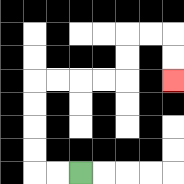{'start': '[3, 7]', 'end': '[7, 3]', 'path_directions': 'L,L,U,U,U,U,R,R,R,R,U,U,R,R,D,D', 'path_coordinates': '[[3, 7], [2, 7], [1, 7], [1, 6], [1, 5], [1, 4], [1, 3], [2, 3], [3, 3], [4, 3], [5, 3], [5, 2], [5, 1], [6, 1], [7, 1], [7, 2], [7, 3]]'}